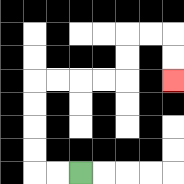{'start': '[3, 7]', 'end': '[7, 3]', 'path_directions': 'L,L,U,U,U,U,R,R,R,R,U,U,R,R,D,D', 'path_coordinates': '[[3, 7], [2, 7], [1, 7], [1, 6], [1, 5], [1, 4], [1, 3], [2, 3], [3, 3], [4, 3], [5, 3], [5, 2], [5, 1], [6, 1], [7, 1], [7, 2], [7, 3]]'}